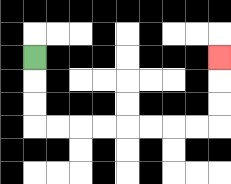{'start': '[1, 2]', 'end': '[9, 2]', 'path_directions': 'D,D,D,R,R,R,R,R,R,R,R,U,U,U', 'path_coordinates': '[[1, 2], [1, 3], [1, 4], [1, 5], [2, 5], [3, 5], [4, 5], [5, 5], [6, 5], [7, 5], [8, 5], [9, 5], [9, 4], [9, 3], [9, 2]]'}